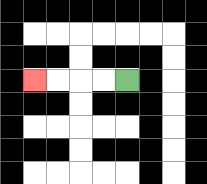{'start': '[5, 3]', 'end': '[1, 3]', 'path_directions': 'L,L,L,L', 'path_coordinates': '[[5, 3], [4, 3], [3, 3], [2, 3], [1, 3]]'}